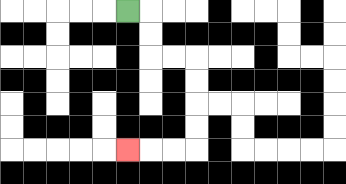{'start': '[5, 0]', 'end': '[5, 6]', 'path_directions': 'R,D,D,R,R,D,D,D,D,L,L,L', 'path_coordinates': '[[5, 0], [6, 0], [6, 1], [6, 2], [7, 2], [8, 2], [8, 3], [8, 4], [8, 5], [8, 6], [7, 6], [6, 6], [5, 6]]'}